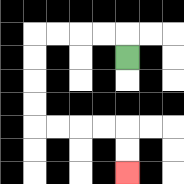{'start': '[5, 2]', 'end': '[5, 7]', 'path_directions': 'U,L,L,L,L,D,D,D,D,R,R,R,R,D,D', 'path_coordinates': '[[5, 2], [5, 1], [4, 1], [3, 1], [2, 1], [1, 1], [1, 2], [1, 3], [1, 4], [1, 5], [2, 5], [3, 5], [4, 5], [5, 5], [5, 6], [5, 7]]'}